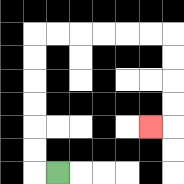{'start': '[2, 7]', 'end': '[6, 5]', 'path_directions': 'L,U,U,U,U,U,U,R,R,R,R,R,R,D,D,D,D,L', 'path_coordinates': '[[2, 7], [1, 7], [1, 6], [1, 5], [1, 4], [1, 3], [1, 2], [1, 1], [2, 1], [3, 1], [4, 1], [5, 1], [6, 1], [7, 1], [7, 2], [7, 3], [7, 4], [7, 5], [6, 5]]'}